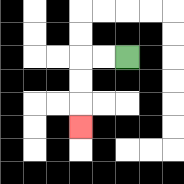{'start': '[5, 2]', 'end': '[3, 5]', 'path_directions': 'L,L,D,D,D', 'path_coordinates': '[[5, 2], [4, 2], [3, 2], [3, 3], [3, 4], [3, 5]]'}